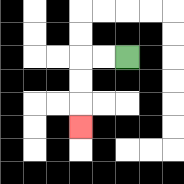{'start': '[5, 2]', 'end': '[3, 5]', 'path_directions': 'L,L,D,D,D', 'path_coordinates': '[[5, 2], [4, 2], [3, 2], [3, 3], [3, 4], [3, 5]]'}